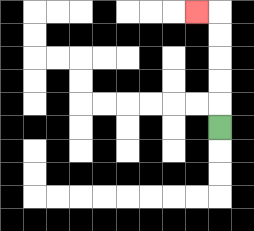{'start': '[9, 5]', 'end': '[8, 0]', 'path_directions': 'U,U,U,U,U,L', 'path_coordinates': '[[9, 5], [9, 4], [9, 3], [9, 2], [9, 1], [9, 0], [8, 0]]'}